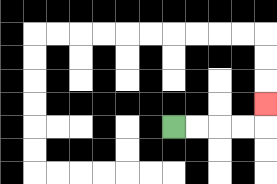{'start': '[7, 5]', 'end': '[11, 4]', 'path_directions': 'R,R,R,R,U', 'path_coordinates': '[[7, 5], [8, 5], [9, 5], [10, 5], [11, 5], [11, 4]]'}